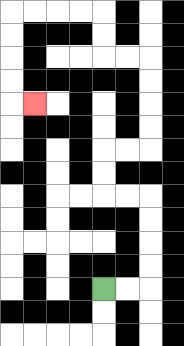{'start': '[4, 12]', 'end': '[1, 4]', 'path_directions': 'R,R,U,U,U,U,L,L,U,U,R,R,U,U,U,U,L,L,U,U,L,L,L,L,D,D,D,D,R', 'path_coordinates': '[[4, 12], [5, 12], [6, 12], [6, 11], [6, 10], [6, 9], [6, 8], [5, 8], [4, 8], [4, 7], [4, 6], [5, 6], [6, 6], [6, 5], [6, 4], [6, 3], [6, 2], [5, 2], [4, 2], [4, 1], [4, 0], [3, 0], [2, 0], [1, 0], [0, 0], [0, 1], [0, 2], [0, 3], [0, 4], [1, 4]]'}